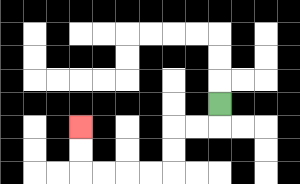{'start': '[9, 4]', 'end': '[3, 5]', 'path_directions': 'D,L,L,D,D,L,L,L,L,U,U', 'path_coordinates': '[[9, 4], [9, 5], [8, 5], [7, 5], [7, 6], [7, 7], [6, 7], [5, 7], [4, 7], [3, 7], [3, 6], [3, 5]]'}